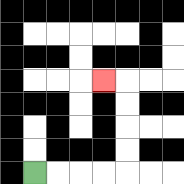{'start': '[1, 7]', 'end': '[4, 3]', 'path_directions': 'R,R,R,R,U,U,U,U,L', 'path_coordinates': '[[1, 7], [2, 7], [3, 7], [4, 7], [5, 7], [5, 6], [5, 5], [5, 4], [5, 3], [4, 3]]'}